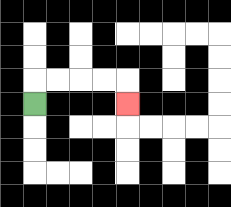{'start': '[1, 4]', 'end': '[5, 4]', 'path_directions': 'U,R,R,R,R,D', 'path_coordinates': '[[1, 4], [1, 3], [2, 3], [3, 3], [4, 3], [5, 3], [5, 4]]'}